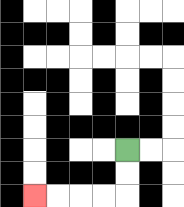{'start': '[5, 6]', 'end': '[1, 8]', 'path_directions': 'D,D,L,L,L,L', 'path_coordinates': '[[5, 6], [5, 7], [5, 8], [4, 8], [3, 8], [2, 8], [1, 8]]'}